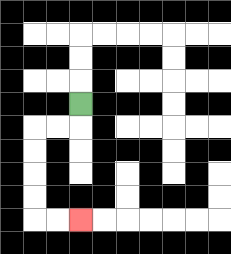{'start': '[3, 4]', 'end': '[3, 9]', 'path_directions': 'D,L,L,D,D,D,D,R,R', 'path_coordinates': '[[3, 4], [3, 5], [2, 5], [1, 5], [1, 6], [1, 7], [1, 8], [1, 9], [2, 9], [3, 9]]'}